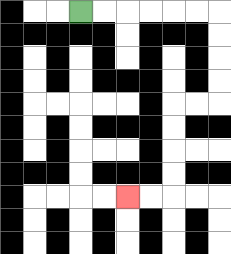{'start': '[3, 0]', 'end': '[5, 8]', 'path_directions': 'R,R,R,R,R,R,D,D,D,D,L,L,D,D,D,D,L,L', 'path_coordinates': '[[3, 0], [4, 0], [5, 0], [6, 0], [7, 0], [8, 0], [9, 0], [9, 1], [9, 2], [9, 3], [9, 4], [8, 4], [7, 4], [7, 5], [7, 6], [7, 7], [7, 8], [6, 8], [5, 8]]'}